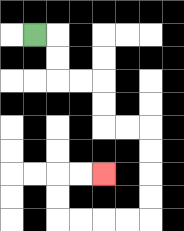{'start': '[1, 1]', 'end': '[4, 7]', 'path_directions': 'R,D,D,R,R,D,D,R,R,D,D,D,D,L,L,L,L,U,U,R,R', 'path_coordinates': '[[1, 1], [2, 1], [2, 2], [2, 3], [3, 3], [4, 3], [4, 4], [4, 5], [5, 5], [6, 5], [6, 6], [6, 7], [6, 8], [6, 9], [5, 9], [4, 9], [3, 9], [2, 9], [2, 8], [2, 7], [3, 7], [4, 7]]'}